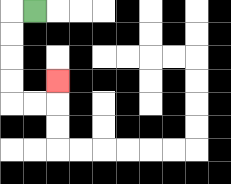{'start': '[1, 0]', 'end': '[2, 3]', 'path_directions': 'L,D,D,D,D,R,R,U', 'path_coordinates': '[[1, 0], [0, 0], [0, 1], [0, 2], [0, 3], [0, 4], [1, 4], [2, 4], [2, 3]]'}